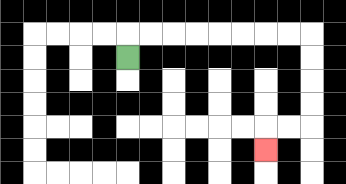{'start': '[5, 2]', 'end': '[11, 6]', 'path_directions': 'U,R,R,R,R,R,R,R,R,D,D,D,D,L,L,D', 'path_coordinates': '[[5, 2], [5, 1], [6, 1], [7, 1], [8, 1], [9, 1], [10, 1], [11, 1], [12, 1], [13, 1], [13, 2], [13, 3], [13, 4], [13, 5], [12, 5], [11, 5], [11, 6]]'}